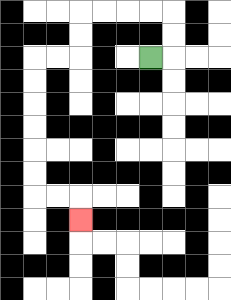{'start': '[6, 2]', 'end': '[3, 9]', 'path_directions': 'R,U,U,L,L,L,L,D,D,L,L,D,D,D,D,D,D,R,R,D', 'path_coordinates': '[[6, 2], [7, 2], [7, 1], [7, 0], [6, 0], [5, 0], [4, 0], [3, 0], [3, 1], [3, 2], [2, 2], [1, 2], [1, 3], [1, 4], [1, 5], [1, 6], [1, 7], [1, 8], [2, 8], [3, 8], [3, 9]]'}